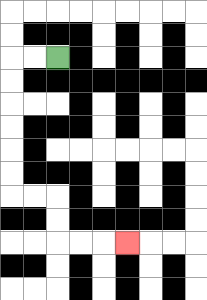{'start': '[2, 2]', 'end': '[5, 10]', 'path_directions': 'L,L,D,D,D,D,D,D,R,R,D,D,R,R,R', 'path_coordinates': '[[2, 2], [1, 2], [0, 2], [0, 3], [0, 4], [0, 5], [0, 6], [0, 7], [0, 8], [1, 8], [2, 8], [2, 9], [2, 10], [3, 10], [4, 10], [5, 10]]'}